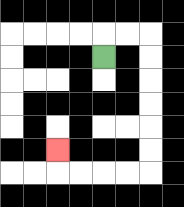{'start': '[4, 2]', 'end': '[2, 6]', 'path_directions': 'U,R,R,D,D,D,D,D,D,L,L,L,L,U', 'path_coordinates': '[[4, 2], [4, 1], [5, 1], [6, 1], [6, 2], [6, 3], [6, 4], [6, 5], [6, 6], [6, 7], [5, 7], [4, 7], [3, 7], [2, 7], [2, 6]]'}